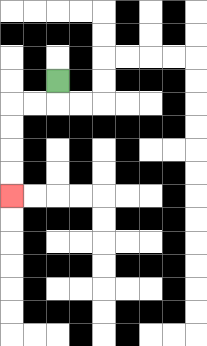{'start': '[2, 3]', 'end': '[0, 8]', 'path_directions': 'D,L,L,D,D,D,D', 'path_coordinates': '[[2, 3], [2, 4], [1, 4], [0, 4], [0, 5], [0, 6], [0, 7], [0, 8]]'}